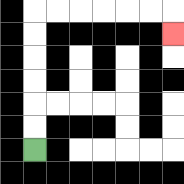{'start': '[1, 6]', 'end': '[7, 1]', 'path_directions': 'U,U,U,U,U,U,R,R,R,R,R,R,D', 'path_coordinates': '[[1, 6], [1, 5], [1, 4], [1, 3], [1, 2], [1, 1], [1, 0], [2, 0], [3, 0], [4, 0], [5, 0], [6, 0], [7, 0], [7, 1]]'}